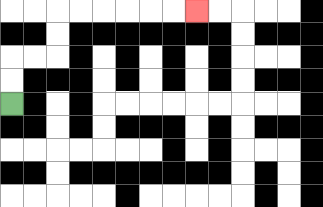{'start': '[0, 4]', 'end': '[8, 0]', 'path_directions': 'U,U,R,R,U,U,R,R,R,R,R,R', 'path_coordinates': '[[0, 4], [0, 3], [0, 2], [1, 2], [2, 2], [2, 1], [2, 0], [3, 0], [4, 0], [5, 0], [6, 0], [7, 0], [8, 0]]'}